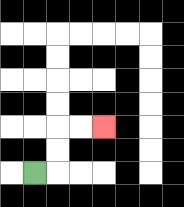{'start': '[1, 7]', 'end': '[4, 5]', 'path_directions': 'R,U,U,R,R', 'path_coordinates': '[[1, 7], [2, 7], [2, 6], [2, 5], [3, 5], [4, 5]]'}